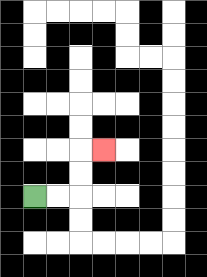{'start': '[1, 8]', 'end': '[4, 6]', 'path_directions': 'R,R,U,U,R', 'path_coordinates': '[[1, 8], [2, 8], [3, 8], [3, 7], [3, 6], [4, 6]]'}